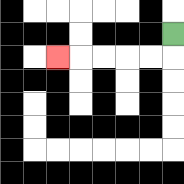{'start': '[7, 1]', 'end': '[2, 2]', 'path_directions': 'D,L,L,L,L,L', 'path_coordinates': '[[7, 1], [7, 2], [6, 2], [5, 2], [4, 2], [3, 2], [2, 2]]'}